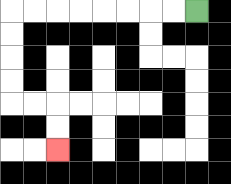{'start': '[8, 0]', 'end': '[2, 6]', 'path_directions': 'L,L,L,L,L,L,L,L,D,D,D,D,R,R,D,D', 'path_coordinates': '[[8, 0], [7, 0], [6, 0], [5, 0], [4, 0], [3, 0], [2, 0], [1, 0], [0, 0], [0, 1], [0, 2], [0, 3], [0, 4], [1, 4], [2, 4], [2, 5], [2, 6]]'}